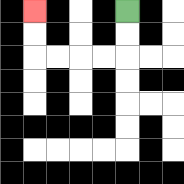{'start': '[5, 0]', 'end': '[1, 0]', 'path_directions': 'D,D,L,L,L,L,U,U', 'path_coordinates': '[[5, 0], [5, 1], [5, 2], [4, 2], [3, 2], [2, 2], [1, 2], [1, 1], [1, 0]]'}